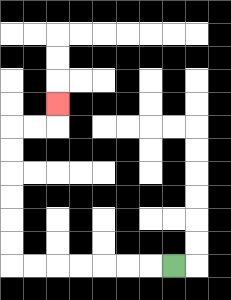{'start': '[7, 11]', 'end': '[2, 4]', 'path_directions': 'L,L,L,L,L,L,L,U,U,U,U,U,U,R,R,U', 'path_coordinates': '[[7, 11], [6, 11], [5, 11], [4, 11], [3, 11], [2, 11], [1, 11], [0, 11], [0, 10], [0, 9], [0, 8], [0, 7], [0, 6], [0, 5], [1, 5], [2, 5], [2, 4]]'}